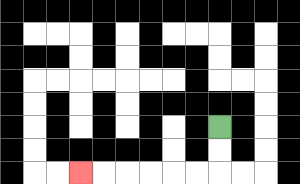{'start': '[9, 5]', 'end': '[3, 7]', 'path_directions': 'D,D,L,L,L,L,L,L', 'path_coordinates': '[[9, 5], [9, 6], [9, 7], [8, 7], [7, 7], [6, 7], [5, 7], [4, 7], [3, 7]]'}